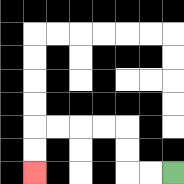{'start': '[7, 7]', 'end': '[1, 7]', 'path_directions': 'L,L,U,U,L,L,L,L,D,D', 'path_coordinates': '[[7, 7], [6, 7], [5, 7], [5, 6], [5, 5], [4, 5], [3, 5], [2, 5], [1, 5], [1, 6], [1, 7]]'}